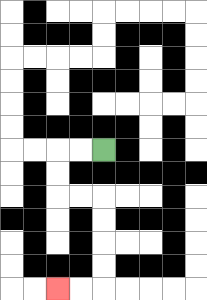{'start': '[4, 6]', 'end': '[2, 12]', 'path_directions': 'L,L,D,D,R,R,D,D,D,D,L,L', 'path_coordinates': '[[4, 6], [3, 6], [2, 6], [2, 7], [2, 8], [3, 8], [4, 8], [4, 9], [4, 10], [4, 11], [4, 12], [3, 12], [2, 12]]'}